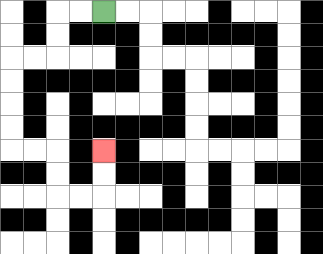{'start': '[4, 0]', 'end': '[4, 6]', 'path_directions': 'L,L,D,D,L,L,D,D,D,D,R,R,D,D,R,R,U,U', 'path_coordinates': '[[4, 0], [3, 0], [2, 0], [2, 1], [2, 2], [1, 2], [0, 2], [0, 3], [0, 4], [0, 5], [0, 6], [1, 6], [2, 6], [2, 7], [2, 8], [3, 8], [4, 8], [4, 7], [4, 6]]'}